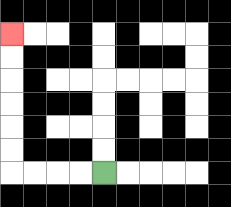{'start': '[4, 7]', 'end': '[0, 1]', 'path_directions': 'L,L,L,L,U,U,U,U,U,U', 'path_coordinates': '[[4, 7], [3, 7], [2, 7], [1, 7], [0, 7], [0, 6], [0, 5], [0, 4], [0, 3], [0, 2], [0, 1]]'}